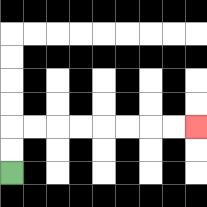{'start': '[0, 7]', 'end': '[8, 5]', 'path_directions': 'U,U,R,R,R,R,R,R,R,R', 'path_coordinates': '[[0, 7], [0, 6], [0, 5], [1, 5], [2, 5], [3, 5], [4, 5], [5, 5], [6, 5], [7, 5], [8, 5]]'}